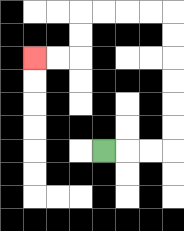{'start': '[4, 6]', 'end': '[1, 2]', 'path_directions': 'R,R,R,U,U,U,U,U,U,L,L,L,L,D,D,L,L', 'path_coordinates': '[[4, 6], [5, 6], [6, 6], [7, 6], [7, 5], [7, 4], [7, 3], [7, 2], [7, 1], [7, 0], [6, 0], [5, 0], [4, 0], [3, 0], [3, 1], [3, 2], [2, 2], [1, 2]]'}